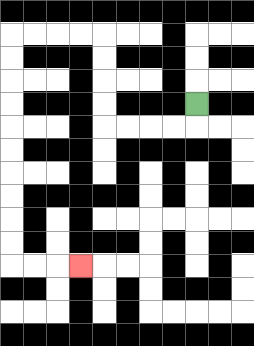{'start': '[8, 4]', 'end': '[3, 11]', 'path_directions': 'D,L,L,L,L,U,U,U,U,L,L,L,L,D,D,D,D,D,D,D,D,D,D,R,R,R', 'path_coordinates': '[[8, 4], [8, 5], [7, 5], [6, 5], [5, 5], [4, 5], [4, 4], [4, 3], [4, 2], [4, 1], [3, 1], [2, 1], [1, 1], [0, 1], [0, 2], [0, 3], [0, 4], [0, 5], [0, 6], [0, 7], [0, 8], [0, 9], [0, 10], [0, 11], [1, 11], [2, 11], [3, 11]]'}